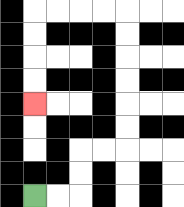{'start': '[1, 8]', 'end': '[1, 4]', 'path_directions': 'R,R,U,U,R,R,U,U,U,U,U,U,L,L,L,L,D,D,D,D', 'path_coordinates': '[[1, 8], [2, 8], [3, 8], [3, 7], [3, 6], [4, 6], [5, 6], [5, 5], [5, 4], [5, 3], [5, 2], [5, 1], [5, 0], [4, 0], [3, 0], [2, 0], [1, 0], [1, 1], [1, 2], [1, 3], [1, 4]]'}